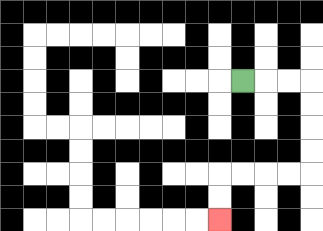{'start': '[10, 3]', 'end': '[9, 9]', 'path_directions': 'R,R,R,D,D,D,D,L,L,L,L,D,D', 'path_coordinates': '[[10, 3], [11, 3], [12, 3], [13, 3], [13, 4], [13, 5], [13, 6], [13, 7], [12, 7], [11, 7], [10, 7], [9, 7], [9, 8], [9, 9]]'}